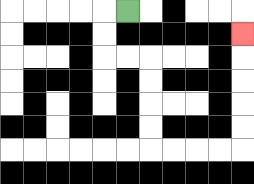{'start': '[5, 0]', 'end': '[10, 1]', 'path_directions': 'L,D,D,R,R,D,D,D,D,R,R,R,R,U,U,U,U,U', 'path_coordinates': '[[5, 0], [4, 0], [4, 1], [4, 2], [5, 2], [6, 2], [6, 3], [6, 4], [6, 5], [6, 6], [7, 6], [8, 6], [9, 6], [10, 6], [10, 5], [10, 4], [10, 3], [10, 2], [10, 1]]'}